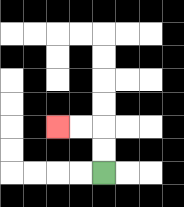{'start': '[4, 7]', 'end': '[2, 5]', 'path_directions': 'U,U,L,L', 'path_coordinates': '[[4, 7], [4, 6], [4, 5], [3, 5], [2, 5]]'}